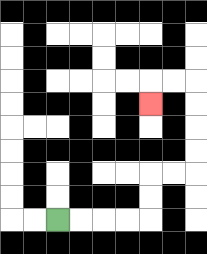{'start': '[2, 9]', 'end': '[6, 4]', 'path_directions': 'R,R,R,R,U,U,R,R,U,U,U,U,L,L,D', 'path_coordinates': '[[2, 9], [3, 9], [4, 9], [5, 9], [6, 9], [6, 8], [6, 7], [7, 7], [8, 7], [8, 6], [8, 5], [8, 4], [8, 3], [7, 3], [6, 3], [6, 4]]'}